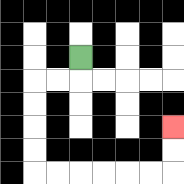{'start': '[3, 2]', 'end': '[7, 5]', 'path_directions': 'D,L,L,D,D,D,D,R,R,R,R,R,R,U,U', 'path_coordinates': '[[3, 2], [3, 3], [2, 3], [1, 3], [1, 4], [1, 5], [1, 6], [1, 7], [2, 7], [3, 7], [4, 7], [5, 7], [6, 7], [7, 7], [7, 6], [7, 5]]'}